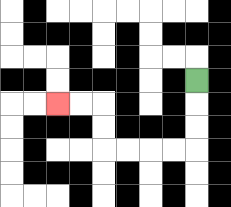{'start': '[8, 3]', 'end': '[2, 4]', 'path_directions': 'D,D,D,L,L,L,L,U,U,L,L', 'path_coordinates': '[[8, 3], [8, 4], [8, 5], [8, 6], [7, 6], [6, 6], [5, 6], [4, 6], [4, 5], [4, 4], [3, 4], [2, 4]]'}